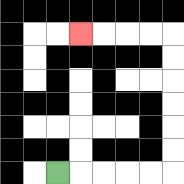{'start': '[2, 7]', 'end': '[3, 1]', 'path_directions': 'R,R,R,R,R,U,U,U,U,U,U,L,L,L,L', 'path_coordinates': '[[2, 7], [3, 7], [4, 7], [5, 7], [6, 7], [7, 7], [7, 6], [7, 5], [7, 4], [7, 3], [7, 2], [7, 1], [6, 1], [5, 1], [4, 1], [3, 1]]'}